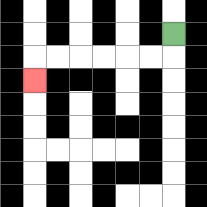{'start': '[7, 1]', 'end': '[1, 3]', 'path_directions': 'D,L,L,L,L,L,L,D', 'path_coordinates': '[[7, 1], [7, 2], [6, 2], [5, 2], [4, 2], [3, 2], [2, 2], [1, 2], [1, 3]]'}